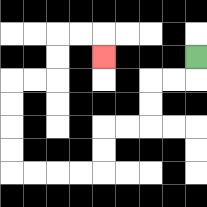{'start': '[8, 2]', 'end': '[4, 2]', 'path_directions': 'D,L,L,D,D,L,L,D,D,L,L,L,L,U,U,U,U,R,R,U,U,R,R,D', 'path_coordinates': '[[8, 2], [8, 3], [7, 3], [6, 3], [6, 4], [6, 5], [5, 5], [4, 5], [4, 6], [4, 7], [3, 7], [2, 7], [1, 7], [0, 7], [0, 6], [0, 5], [0, 4], [0, 3], [1, 3], [2, 3], [2, 2], [2, 1], [3, 1], [4, 1], [4, 2]]'}